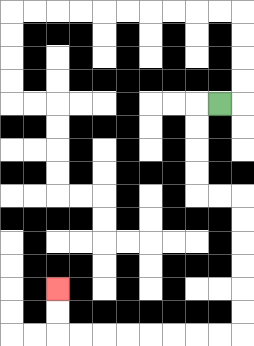{'start': '[9, 4]', 'end': '[2, 12]', 'path_directions': 'L,D,D,D,D,R,R,D,D,D,D,D,D,L,L,L,L,L,L,L,L,U,U', 'path_coordinates': '[[9, 4], [8, 4], [8, 5], [8, 6], [8, 7], [8, 8], [9, 8], [10, 8], [10, 9], [10, 10], [10, 11], [10, 12], [10, 13], [10, 14], [9, 14], [8, 14], [7, 14], [6, 14], [5, 14], [4, 14], [3, 14], [2, 14], [2, 13], [2, 12]]'}